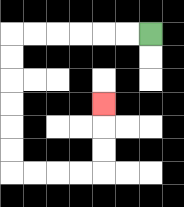{'start': '[6, 1]', 'end': '[4, 4]', 'path_directions': 'L,L,L,L,L,L,D,D,D,D,D,D,R,R,R,R,U,U,U', 'path_coordinates': '[[6, 1], [5, 1], [4, 1], [3, 1], [2, 1], [1, 1], [0, 1], [0, 2], [0, 3], [0, 4], [0, 5], [0, 6], [0, 7], [1, 7], [2, 7], [3, 7], [4, 7], [4, 6], [4, 5], [4, 4]]'}